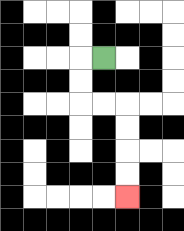{'start': '[4, 2]', 'end': '[5, 8]', 'path_directions': 'L,D,D,R,R,D,D,D,D', 'path_coordinates': '[[4, 2], [3, 2], [3, 3], [3, 4], [4, 4], [5, 4], [5, 5], [5, 6], [5, 7], [5, 8]]'}